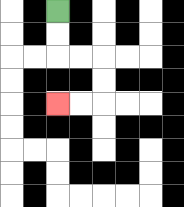{'start': '[2, 0]', 'end': '[2, 4]', 'path_directions': 'D,D,R,R,D,D,L,L', 'path_coordinates': '[[2, 0], [2, 1], [2, 2], [3, 2], [4, 2], [4, 3], [4, 4], [3, 4], [2, 4]]'}